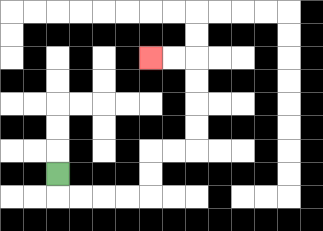{'start': '[2, 7]', 'end': '[6, 2]', 'path_directions': 'D,R,R,R,R,U,U,R,R,U,U,U,U,L,L', 'path_coordinates': '[[2, 7], [2, 8], [3, 8], [4, 8], [5, 8], [6, 8], [6, 7], [6, 6], [7, 6], [8, 6], [8, 5], [8, 4], [8, 3], [8, 2], [7, 2], [6, 2]]'}